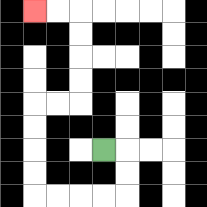{'start': '[4, 6]', 'end': '[1, 0]', 'path_directions': 'R,D,D,L,L,L,L,U,U,U,U,R,R,U,U,U,U,L,L', 'path_coordinates': '[[4, 6], [5, 6], [5, 7], [5, 8], [4, 8], [3, 8], [2, 8], [1, 8], [1, 7], [1, 6], [1, 5], [1, 4], [2, 4], [3, 4], [3, 3], [3, 2], [3, 1], [3, 0], [2, 0], [1, 0]]'}